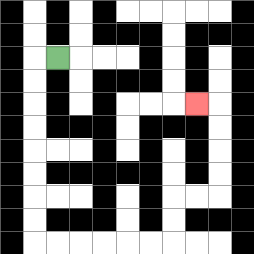{'start': '[2, 2]', 'end': '[8, 4]', 'path_directions': 'L,D,D,D,D,D,D,D,D,R,R,R,R,R,R,U,U,R,R,U,U,U,U,L', 'path_coordinates': '[[2, 2], [1, 2], [1, 3], [1, 4], [1, 5], [1, 6], [1, 7], [1, 8], [1, 9], [1, 10], [2, 10], [3, 10], [4, 10], [5, 10], [6, 10], [7, 10], [7, 9], [7, 8], [8, 8], [9, 8], [9, 7], [9, 6], [9, 5], [9, 4], [8, 4]]'}